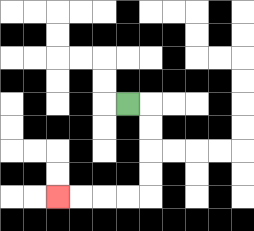{'start': '[5, 4]', 'end': '[2, 8]', 'path_directions': 'R,D,D,D,D,L,L,L,L', 'path_coordinates': '[[5, 4], [6, 4], [6, 5], [6, 6], [6, 7], [6, 8], [5, 8], [4, 8], [3, 8], [2, 8]]'}